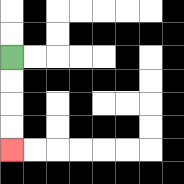{'start': '[0, 2]', 'end': '[0, 6]', 'path_directions': 'D,D,D,D', 'path_coordinates': '[[0, 2], [0, 3], [0, 4], [0, 5], [0, 6]]'}